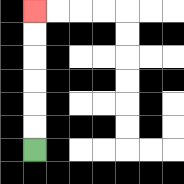{'start': '[1, 6]', 'end': '[1, 0]', 'path_directions': 'U,U,U,U,U,U', 'path_coordinates': '[[1, 6], [1, 5], [1, 4], [1, 3], [1, 2], [1, 1], [1, 0]]'}